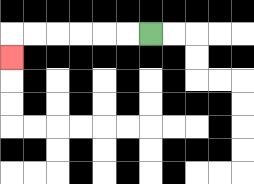{'start': '[6, 1]', 'end': '[0, 2]', 'path_directions': 'L,L,L,L,L,L,D', 'path_coordinates': '[[6, 1], [5, 1], [4, 1], [3, 1], [2, 1], [1, 1], [0, 1], [0, 2]]'}